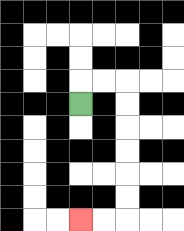{'start': '[3, 4]', 'end': '[3, 9]', 'path_directions': 'U,R,R,D,D,D,D,D,D,L,L', 'path_coordinates': '[[3, 4], [3, 3], [4, 3], [5, 3], [5, 4], [5, 5], [5, 6], [5, 7], [5, 8], [5, 9], [4, 9], [3, 9]]'}